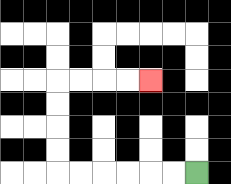{'start': '[8, 7]', 'end': '[6, 3]', 'path_directions': 'L,L,L,L,L,L,U,U,U,U,R,R,R,R', 'path_coordinates': '[[8, 7], [7, 7], [6, 7], [5, 7], [4, 7], [3, 7], [2, 7], [2, 6], [2, 5], [2, 4], [2, 3], [3, 3], [4, 3], [5, 3], [6, 3]]'}